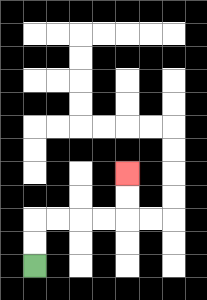{'start': '[1, 11]', 'end': '[5, 7]', 'path_directions': 'U,U,R,R,R,R,U,U', 'path_coordinates': '[[1, 11], [1, 10], [1, 9], [2, 9], [3, 9], [4, 9], [5, 9], [5, 8], [5, 7]]'}